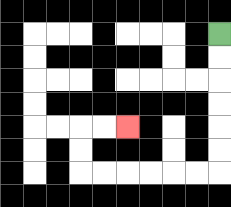{'start': '[9, 1]', 'end': '[5, 5]', 'path_directions': 'D,D,D,D,D,D,L,L,L,L,L,L,U,U,R,R', 'path_coordinates': '[[9, 1], [9, 2], [9, 3], [9, 4], [9, 5], [9, 6], [9, 7], [8, 7], [7, 7], [6, 7], [5, 7], [4, 7], [3, 7], [3, 6], [3, 5], [4, 5], [5, 5]]'}